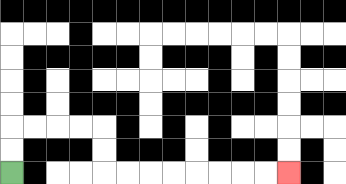{'start': '[0, 7]', 'end': '[12, 7]', 'path_directions': 'U,U,R,R,R,R,D,D,R,R,R,R,R,R,R,R', 'path_coordinates': '[[0, 7], [0, 6], [0, 5], [1, 5], [2, 5], [3, 5], [4, 5], [4, 6], [4, 7], [5, 7], [6, 7], [7, 7], [8, 7], [9, 7], [10, 7], [11, 7], [12, 7]]'}